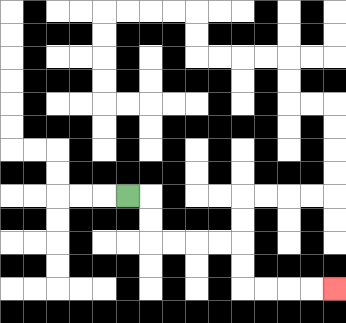{'start': '[5, 8]', 'end': '[14, 12]', 'path_directions': 'R,D,D,R,R,R,R,D,D,R,R,R,R', 'path_coordinates': '[[5, 8], [6, 8], [6, 9], [6, 10], [7, 10], [8, 10], [9, 10], [10, 10], [10, 11], [10, 12], [11, 12], [12, 12], [13, 12], [14, 12]]'}